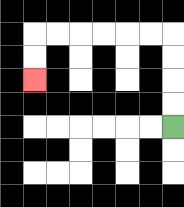{'start': '[7, 5]', 'end': '[1, 3]', 'path_directions': 'U,U,U,U,L,L,L,L,L,L,D,D', 'path_coordinates': '[[7, 5], [7, 4], [7, 3], [7, 2], [7, 1], [6, 1], [5, 1], [4, 1], [3, 1], [2, 1], [1, 1], [1, 2], [1, 3]]'}